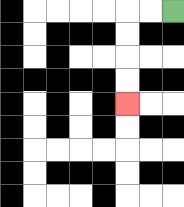{'start': '[7, 0]', 'end': '[5, 4]', 'path_directions': 'L,L,D,D,D,D', 'path_coordinates': '[[7, 0], [6, 0], [5, 0], [5, 1], [5, 2], [5, 3], [5, 4]]'}